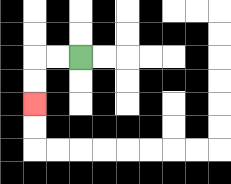{'start': '[3, 2]', 'end': '[1, 4]', 'path_directions': 'L,L,D,D', 'path_coordinates': '[[3, 2], [2, 2], [1, 2], [1, 3], [1, 4]]'}